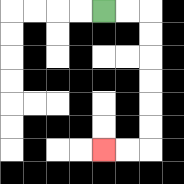{'start': '[4, 0]', 'end': '[4, 6]', 'path_directions': 'R,R,D,D,D,D,D,D,L,L', 'path_coordinates': '[[4, 0], [5, 0], [6, 0], [6, 1], [6, 2], [6, 3], [6, 4], [6, 5], [6, 6], [5, 6], [4, 6]]'}